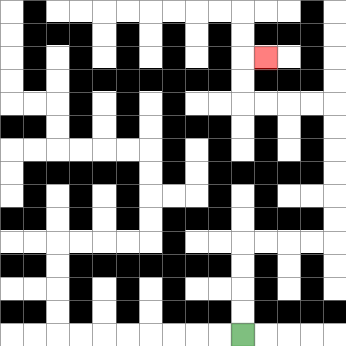{'start': '[10, 14]', 'end': '[11, 2]', 'path_directions': 'U,U,U,U,R,R,R,R,U,U,U,U,U,U,L,L,L,L,U,U,R', 'path_coordinates': '[[10, 14], [10, 13], [10, 12], [10, 11], [10, 10], [11, 10], [12, 10], [13, 10], [14, 10], [14, 9], [14, 8], [14, 7], [14, 6], [14, 5], [14, 4], [13, 4], [12, 4], [11, 4], [10, 4], [10, 3], [10, 2], [11, 2]]'}